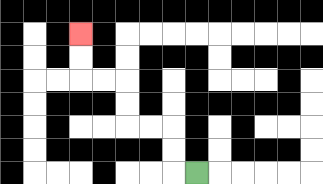{'start': '[8, 7]', 'end': '[3, 1]', 'path_directions': 'L,U,U,L,L,U,U,L,L,U,U', 'path_coordinates': '[[8, 7], [7, 7], [7, 6], [7, 5], [6, 5], [5, 5], [5, 4], [5, 3], [4, 3], [3, 3], [3, 2], [3, 1]]'}